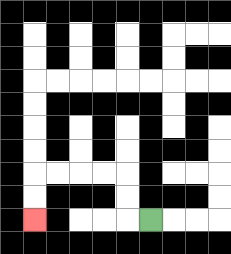{'start': '[6, 9]', 'end': '[1, 9]', 'path_directions': 'L,U,U,L,L,L,L,D,D', 'path_coordinates': '[[6, 9], [5, 9], [5, 8], [5, 7], [4, 7], [3, 7], [2, 7], [1, 7], [1, 8], [1, 9]]'}